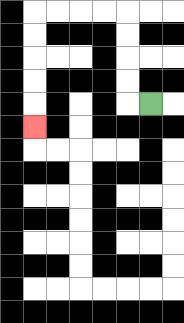{'start': '[6, 4]', 'end': '[1, 5]', 'path_directions': 'L,U,U,U,U,L,L,L,L,D,D,D,D,D', 'path_coordinates': '[[6, 4], [5, 4], [5, 3], [5, 2], [5, 1], [5, 0], [4, 0], [3, 0], [2, 0], [1, 0], [1, 1], [1, 2], [1, 3], [1, 4], [1, 5]]'}